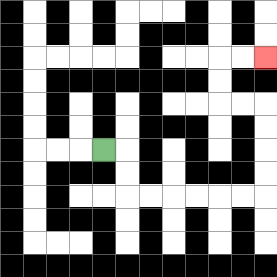{'start': '[4, 6]', 'end': '[11, 2]', 'path_directions': 'R,D,D,R,R,R,R,R,R,U,U,U,U,L,L,U,U,R,R', 'path_coordinates': '[[4, 6], [5, 6], [5, 7], [5, 8], [6, 8], [7, 8], [8, 8], [9, 8], [10, 8], [11, 8], [11, 7], [11, 6], [11, 5], [11, 4], [10, 4], [9, 4], [9, 3], [9, 2], [10, 2], [11, 2]]'}